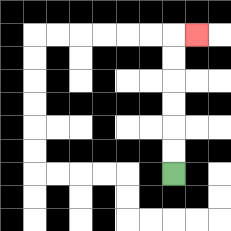{'start': '[7, 7]', 'end': '[8, 1]', 'path_directions': 'U,U,U,U,U,U,R', 'path_coordinates': '[[7, 7], [7, 6], [7, 5], [7, 4], [7, 3], [7, 2], [7, 1], [8, 1]]'}